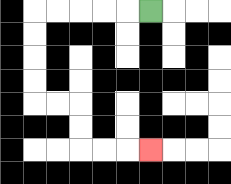{'start': '[6, 0]', 'end': '[6, 6]', 'path_directions': 'L,L,L,L,L,D,D,D,D,R,R,D,D,R,R,R', 'path_coordinates': '[[6, 0], [5, 0], [4, 0], [3, 0], [2, 0], [1, 0], [1, 1], [1, 2], [1, 3], [1, 4], [2, 4], [3, 4], [3, 5], [3, 6], [4, 6], [5, 6], [6, 6]]'}